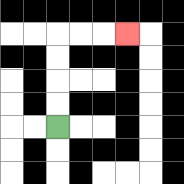{'start': '[2, 5]', 'end': '[5, 1]', 'path_directions': 'U,U,U,U,R,R,R', 'path_coordinates': '[[2, 5], [2, 4], [2, 3], [2, 2], [2, 1], [3, 1], [4, 1], [5, 1]]'}